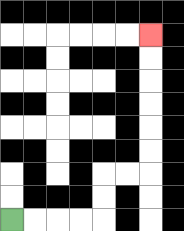{'start': '[0, 9]', 'end': '[6, 1]', 'path_directions': 'R,R,R,R,U,U,R,R,U,U,U,U,U,U', 'path_coordinates': '[[0, 9], [1, 9], [2, 9], [3, 9], [4, 9], [4, 8], [4, 7], [5, 7], [6, 7], [6, 6], [6, 5], [6, 4], [6, 3], [6, 2], [6, 1]]'}